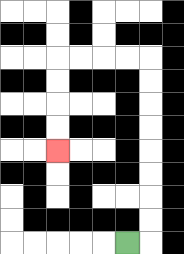{'start': '[5, 10]', 'end': '[2, 6]', 'path_directions': 'R,U,U,U,U,U,U,U,U,L,L,L,L,D,D,D,D', 'path_coordinates': '[[5, 10], [6, 10], [6, 9], [6, 8], [6, 7], [6, 6], [6, 5], [6, 4], [6, 3], [6, 2], [5, 2], [4, 2], [3, 2], [2, 2], [2, 3], [2, 4], [2, 5], [2, 6]]'}